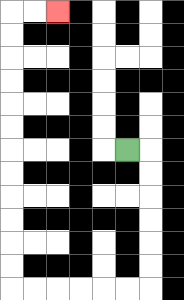{'start': '[5, 6]', 'end': '[2, 0]', 'path_directions': 'R,D,D,D,D,D,D,L,L,L,L,L,L,U,U,U,U,U,U,U,U,U,U,U,U,R,R', 'path_coordinates': '[[5, 6], [6, 6], [6, 7], [6, 8], [6, 9], [6, 10], [6, 11], [6, 12], [5, 12], [4, 12], [3, 12], [2, 12], [1, 12], [0, 12], [0, 11], [0, 10], [0, 9], [0, 8], [0, 7], [0, 6], [0, 5], [0, 4], [0, 3], [0, 2], [0, 1], [0, 0], [1, 0], [2, 0]]'}